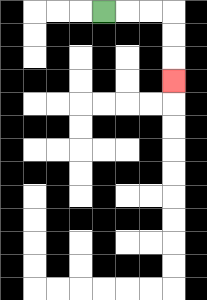{'start': '[4, 0]', 'end': '[7, 3]', 'path_directions': 'R,R,R,D,D,D', 'path_coordinates': '[[4, 0], [5, 0], [6, 0], [7, 0], [7, 1], [7, 2], [7, 3]]'}